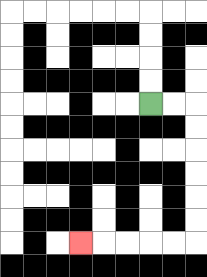{'start': '[6, 4]', 'end': '[3, 10]', 'path_directions': 'R,R,D,D,D,D,D,D,L,L,L,L,L', 'path_coordinates': '[[6, 4], [7, 4], [8, 4], [8, 5], [8, 6], [8, 7], [8, 8], [8, 9], [8, 10], [7, 10], [6, 10], [5, 10], [4, 10], [3, 10]]'}